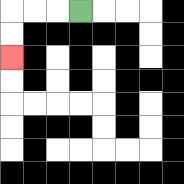{'start': '[3, 0]', 'end': '[0, 2]', 'path_directions': 'L,L,L,D,D', 'path_coordinates': '[[3, 0], [2, 0], [1, 0], [0, 0], [0, 1], [0, 2]]'}